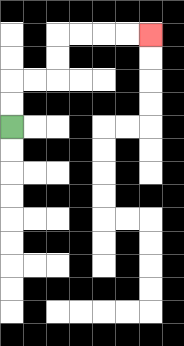{'start': '[0, 5]', 'end': '[6, 1]', 'path_directions': 'U,U,R,R,U,U,R,R,R,R', 'path_coordinates': '[[0, 5], [0, 4], [0, 3], [1, 3], [2, 3], [2, 2], [2, 1], [3, 1], [4, 1], [5, 1], [6, 1]]'}